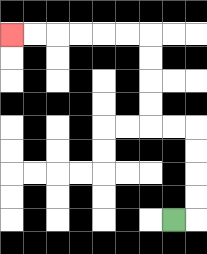{'start': '[7, 9]', 'end': '[0, 1]', 'path_directions': 'R,U,U,U,U,L,L,U,U,U,U,L,L,L,L,L,L', 'path_coordinates': '[[7, 9], [8, 9], [8, 8], [8, 7], [8, 6], [8, 5], [7, 5], [6, 5], [6, 4], [6, 3], [6, 2], [6, 1], [5, 1], [4, 1], [3, 1], [2, 1], [1, 1], [0, 1]]'}